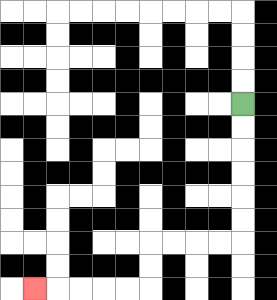{'start': '[10, 4]', 'end': '[1, 12]', 'path_directions': 'D,D,D,D,D,D,L,L,L,L,D,D,L,L,L,L,L', 'path_coordinates': '[[10, 4], [10, 5], [10, 6], [10, 7], [10, 8], [10, 9], [10, 10], [9, 10], [8, 10], [7, 10], [6, 10], [6, 11], [6, 12], [5, 12], [4, 12], [3, 12], [2, 12], [1, 12]]'}